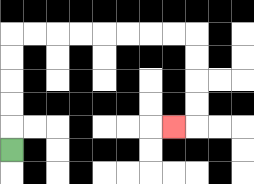{'start': '[0, 6]', 'end': '[7, 5]', 'path_directions': 'U,U,U,U,U,R,R,R,R,R,R,R,R,D,D,D,D,L', 'path_coordinates': '[[0, 6], [0, 5], [0, 4], [0, 3], [0, 2], [0, 1], [1, 1], [2, 1], [3, 1], [4, 1], [5, 1], [6, 1], [7, 1], [8, 1], [8, 2], [8, 3], [8, 4], [8, 5], [7, 5]]'}